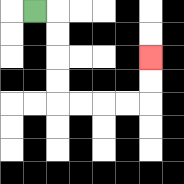{'start': '[1, 0]', 'end': '[6, 2]', 'path_directions': 'R,D,D,D,D,R,R,R,R,U,U', 'path_coordinates': '[[1, 0], [2, 0], [2, 1], [2, 2], [2, 3], [2, 4], [3, 4], [4, 4], [5, 4], [6, 4], [6, 3], [6, 2]]'}